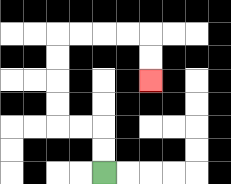{'start': '[4, 7]', 'end': '[6, 3]', 'path_directions': 'U,U,L,L,U,U,U,U,R,R,R,R,D,D', 'path_coordinates': '[[4, 7], [4, 6], [4, 5], [3, 5], [2, 5], [2, 4], [2, 3], [2, 2], [2, 1], [3, 1], [4, 1], [5, 1], [6, 1], [6, 2], [6, 3]]'}